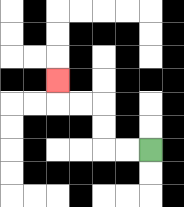{'start': '[6, 6]', 'end': '[2, 3]', 'path_directions': 'L,L,U,U,L,L,U', 'path_coordinates': '[[6, 6], [5, 6], [4, 6], [4, 5], [4, 4], [3, 4], [2, 4], [2, 3]]'}